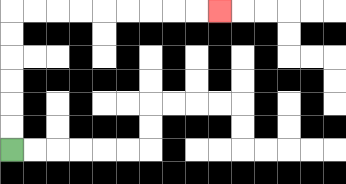{'start': '[0, 6]', 'end': '[9, 0]', 'path_directions': 'U,U,U,U,U,U,R,R,R,R,R,R,R,R,R', 'path_coordinates': '[[0, 6], [0, 5], [0, 4], [0, 3], [0, 2], [0, 1], [0, 0], [1, 0], [2, 0], [3, 0], [4, 0], [5, 0], [6, 0], [7, 0], [8, 0], [9, 0]]'}